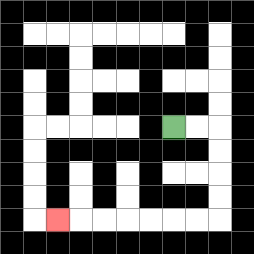{'start': '[7, 5]', 'end': '[2, 9]', 'path_directions': 'R,R,D,D,D,D,L,L,L,L,L,L,L', 'path_coordinates': '[[7, 5], [8, 5], [9, 5], [9, 6], [9, 7], [9, 8], [9, 9], [8, 9], [7, 9], [6, 9], [5, 9], [4, 9], [3, 9], [2, 9]]'}